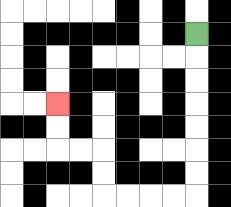{'start': '[8, 1]', 'end': '[2, 4]', 'path_directions': 'D,D,D,D,D,D,D,L,L,L,L,U,U,L,L,U,U', 'path_coordinates': '[[8, 1], [8, 2], [8, 3], [8, 4], [8, 5], [8, 6], [8, 7], [8, 8], [7, 8], [6, 8], [5, 8], [4, 8], [4, 7], [4, 6], [3, 6], [2, 6], [2, 5], [2, 4]]'}